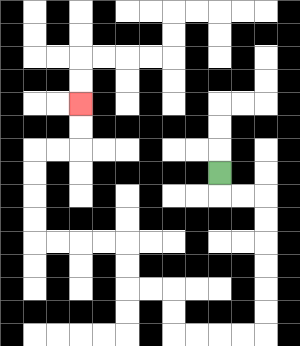{'start': '[9, 7]', 'end': '[3, 4]', 'path_directions': 'D,R,R,D,D,D,D,D,D,L,L,L,L,U,U,L,L,U,U,L,L,L,L,U,U,U,U,R,R,U,U', 'path_coordinates': '[[9, 7], [9, 8], [10, 8], [11, 8], [11, 9], [11, 10], [11, 11], [11, 12], [11, 13], [11, 14], [10, 14], [9, 14], [8, 14], [7, 14], [7, 13], [7, 12], [6, 12], [5, 12], [5, 11], [5, 10], [4, 10], [3, 10], [2, 10], [1, 10], [1, 9], [1, 8], [1, 7], [1, 6], [2, 6], [3, 6], [3, 5], [3, 4]]'}